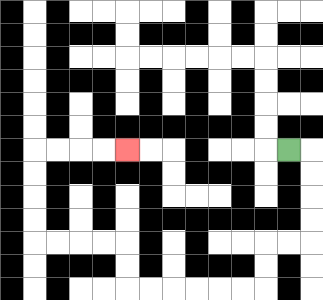{'start': '[12, 6]', 'end': '[5, 6]', 'path_directions': 'R,D,D,D,D,L,L,D,D,L,L,L,L,L,L,U,U,L,L,L,L,U,U,U,U,R,R,R,R', 'path_coordinates': '[[12, 6], [13, 6], [13, 7], [13, 8], [13, 9], [13, 10], [12, 10], [11, 10], [11, 11], [11, 12], [10, 12], [9, 12], [8, 12], [7, 12], [6, 12], [5, 12], [5, 11], [5, 10], [4, 10], [3, 10], [2, 10], [1, 10], [1, 9], [1, 8], [1, 7], [1, 6], [2, 6], [3, 6], [4, 6], [5, 6]]'}